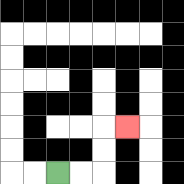{'start': '[2, 7]', 'end': '[5, 5]', 'path_directions': 'R,R,U,U,R', 'path_coordinates': '[[2, 7], [3, 7], [4, 7], [4, 6], [4, 5], [5, 5]]'}